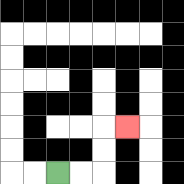{'start': '[2, 7]', 'end': '[5, 5]', 'path_directions': 'R,R,U,U,R', 'path_coordinates': '[[2, 7], [3, 7], [4, 7], [4, 6], [4, 5], [5, 5]]'}